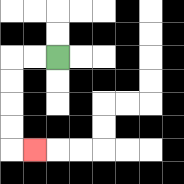{'start': '[2, 2]', 'end': '[1, 6]', 'path_directions': 'L,L,D,D,D,D,R', 'path_coordinates': '[[2, 2], [1, 2], [0, 2], [0, 3], [0, 4], [0, 5], [0, 6], [1, 6]]'}